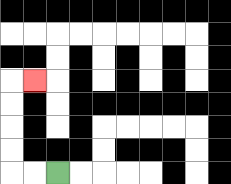{'start': '[2, 7]', 'end': '[1, 3]', 'path_directions': 'L,L,U,U,U,U,R', 'path_coordinates': '[[2, 7], [1, 7], [0, 7], [0, 6], [0, 5], [0, 4], [0, 3], [1, 3]]'}